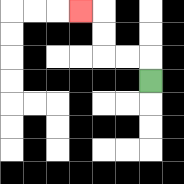{'start': '[6, 3]', 'end': '[3, 0]', 'path_directions': 'U,L,L,U,U,L', 'path_coordinates': '[[6, 3], [6, 2], [5, 2], [4, 2], [4, 1], [4, 0], [3, 0]]'}